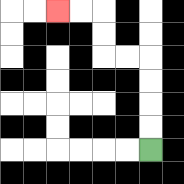{'start': '[6, 6]', 'end': '[2, 0]', 'path_directions': 'U,U,U,U,L,L,U,U,L,L', 'path_coordinates': '[[6, 6], [6, 5], [6, 4], [6, 3], [6, 2], [5, 2], [4, 2], [4, 1], [4, 0], [3, 0], [2, 0]]'}